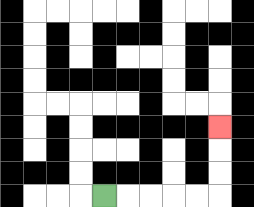{'start': '[4, 8]', 'end': '[9, 5]', 'path_directions': 'R,R,R,R,R,U,U,U', 'path_coordinates': '[[4, 8], [5, 8], [6, 8], [7, 8], [8, 8], [9, 8], [9, 7], [9, 6], [9, 5]]'}